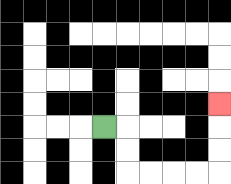{'start': '[4, 5]', 'end': '[9, 4]', 'path_directions': 'R,D,D,R,R,R,R,U,U,U', 'path_coordinates': '[[4, 5], [5, 5], [5, 6], [5, 7], [6, 7], [7, 7], [8, 7], [9, 7], [9, 6], [9, 5], [9, 4]]'}